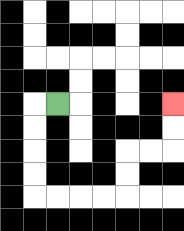{'start': '[2, 4]', 'end': '[7, 4]', 'path_directions': 'L,D,D,D,D,R,R,R,R,U,U,R,R,U,U', 'path_coordinates': '[[2, 4], [1, 4], [1, 5], [1, 6], [1, 7], [1, 8], [2, 8], [3, 8], [4, 8], [5, 8], [5, 7], [5, 6], [6, 6], [7, 6], [7, 5], [7, 4]]'}